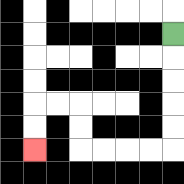{'start': '[7, 1]', 'end': '[1, 6]', 'path_directions': 'D,D,D,D,D,L,L,L,L,U,U,L,L,D,D', 'path_coordinates': '[[7, 1], [7, 2], [7, 3], [7, 4], [7, 5], [7, 6], [6, 6], [5, 6], [4, 6], [3, 6], [3, 5], [3, 4], [2, 4], [1, 4], [1, 5], [1, 6]]'}